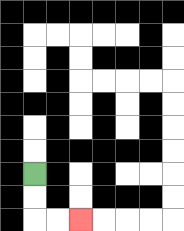{'start': '[1, 7]', 'end': '[3, 9]', 'path_directions': 'D,D,R,R', 'path_coordinates': '[[1, 7], [1, 8], [1, 9], [2, 9], [3, 9]]'}